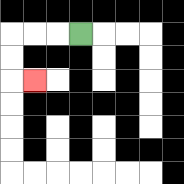{'start': '[3, 1]', 'end': '[1, 3]', 'path_directions': 'L,L,L,D,D,R', 'path_coordinates': '[[3, 1], [2, 1], [1, 1], [0, 1], [0, 2], [0, 3], [1, 3]]'}